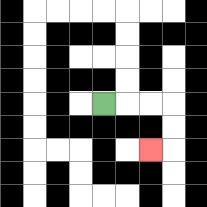{'start': '[4, 4]', 'end': '[6, 6]', 'path_directions': 'R,R,R,D,D,L', 'path_coordinates': '[[4, 4], [5, 4], [6, 4], [7, 4], [7, 5], [7, 6], [6, 6]]'}